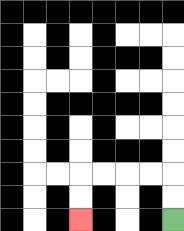{'start': '[7, 9]', 'end': '[3, 9]', 'path_directions': 'U,U,L,L,L,L,D,D', 'path_coordinates': '[[7, 9], [7, 8], [7, 7], [6, 7], [5, 7], [4, 7], [3, 7], [3, 8], [3, 9]]'}